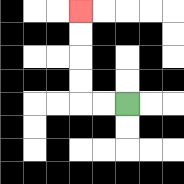{'start': '[5, 4]', 'end': '[3, 0]', 'path_directions': 'L,L,U,U,U,U', 'path_coordinates': '[[5, 4], [4, 4], [3, 4], [3, 3], [3, 2], [3, 1], [3, 0]]'}